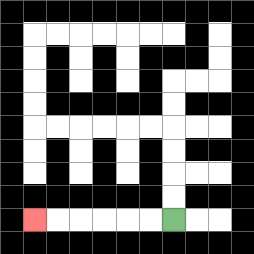{'start': '[7, 9]', 'end': '[1, 9]', 'path_directions': 'L,L,L,L,L,L', 'path_coordinates': '[[7, 9], [6, 9], [5, 9], [4, 9], [3, 9], [2, 9], [1, 9]]'}